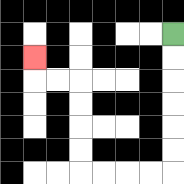{'start': '[7, 1]', 'end': '[1, 2]', 'path_directions': 'D,D,D,D,D,D,L,L,L,L,U,U,U,U,L,L,U', 'path_coordinates': '[[7, 1], [7, 2], [7, 3], [7, 4], [7, 5], [7, 6], [7, 7], [6, 7], [5, 7], [4, 7], [3, 7], [3, 6], [3, 5], [3, 4], [3, 3], [2, 3], [1, 3], [1, 2]]'}